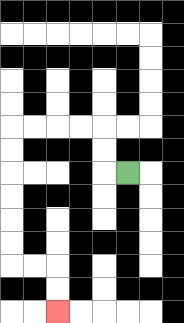{'start': '[5, 7]', 'end': '[2, 13]', 'path_directions': 'L,U,U,L,L,L,L,D,D,D,D,D,D,R,R,D,D', 'path_coordinates': '[[5, 7], [4, 7], [4, 6], [4, 5], [3, 5], [2, 5], [1, 5], [0, 5], [0, 6], [0, 7], [0, 8], [0, 9], [0, 10], [0, 11], [1, 11], [2, 11], [2, 12], [2, 13]]'}